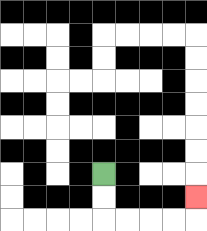{'start': '[4, 7]', 'end': '[8, 8]', 'path_directions': 'D,D,R,R,R,R,U', 'path_coordinates': '[[4, 7], [4, 8], [4, 9], [5, 9], [6, 9], [7, 9], [8, 9], [8, 8]]'}